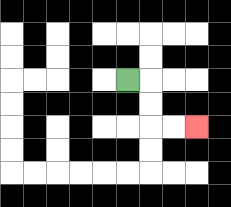{'start': '[5, 3]', 'end': '[8, 5]', 'path_directions': 'R,D,D,R,R', 'path_coordinates': '[[5, 3], [6, 3], [6, 4], [6, 5], [7, 5], [8, 5]]'}